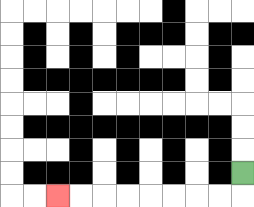{'start': '[10, 7]', 'end': '[2, 8]', 'path_directions': 'D,L,L,L,L,L,L,L,L', 'path_coordinates': '[[10, 7], [10, 8], [9, 8], [8, 8], [7, 8], [6, 8], [5, 8], [4, 8], [3, 8], [2, 8]]'}